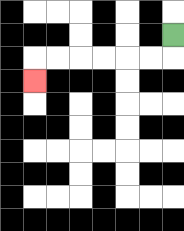{'start': '[7, 1]', 'end': '[1, 3]', 'path_directions': 'D,L,L,L,L,L,L,D', 'path_coordinates': '[[7, 1], [7, 2], [6, 2], [5, 2], [4, 2], [3, 2], [2, 2], [1, 2], [1, 3]]'}